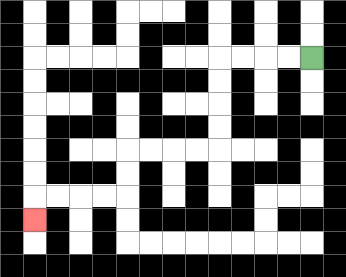{'start': '[13, 2]', 'end': '[1, 9]', 'path_directions': 'L,L,L,L,D,D,D,D,L,L,L,L,D,D,L,L,L,L,D', 'path_coordinates': '[[13, 2], [12, 2], [11, 2], [10, 2], [9, 2], [9, 3], [9, 4], [9, 5], [9, 6], [8, 6], [7, 6], [6, 6], [5, 6], [5, 7], [5, 8], [4, 8], [3, 8], [2, 8], [1, 8], [1, 9]]'}